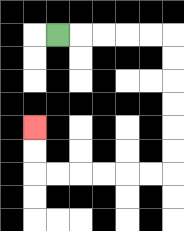{'start': '[2, 1]', 'end': '[1, 5]', 'path_directions': 'R,R,R,R,R,D,D,D,D,D,D,L,L,L,L,L,L,U,U', 'path_coordinates': '[[2, 1], [3, 1], [4, 1], [5, 1], [6, 1], [7, 1], [7, 2], [7, 3], [7, 4], [7, 5], [7, 6], [7, 7], [6, 7], [5, 7], [4, 7], [3, 7], [2, 7], [1, 7], [1, 6], [1, 5]]'}